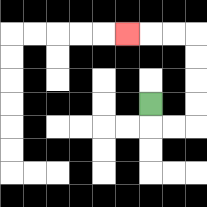{'start': '[6, 4]', 'end': '[5, 1]', 'path_directions': 'D,R,R,U,U,U,U,L,L,L', 'path_coordinates': '[[6, 4], [6, 5], [7, 5], [8, 5], [8, 4], [8, 3], [8, 2], [8, 1], [7, 1], [6, 1], [5, 1]]'}